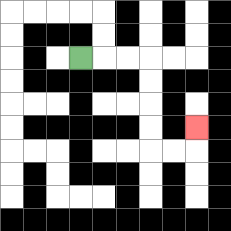{'start': '[3, 2]', 'end': '[8, 5]', 'path_directions': 'R,R,R,D,D,D,D,R,R,U', 'path_coordinates': '[[3, 2], [4, 2], [5, 2], [6, 2], [6, 3], [6, 4], [6, 5], [6, 6], [7, 6], [8, 6], [8, 5]]'}